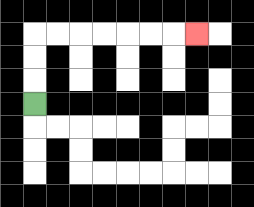{'start': '[1, 4]', 'end': '[8, 1]', 'path_directions': 'U,U,U,R,R,R,R,R,R,R', 'path_coordinates': '[[1, 4], [1, 3], [1, 2], [1, 1], [2, 1], [3, 1], [4, 1], [5, 1], [6, 1], [7, 1], [8, 1]]'}